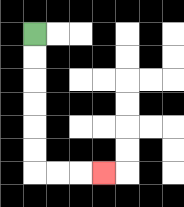{'start': '[1, 1]', 'end': '[4, 7]', 'path_directions': 'D,D,D,D,D,D,R,R,R', 'path_coordinates': '[[1, 1], [1, 2], [1, 3], [1, 4], [1, 5], [1, 6], [1, 7], [2, 7], [3, 7], [4, 7]]'}